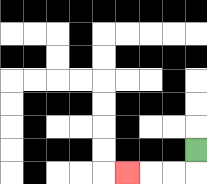{'start': '[8, 6]', 'end': '[5, 7]', 'path_directions': 'D,L,L,L', 'path_coordinates': '[[8, 6], [8, 7], [7, 7], [6, 7], [5, 7]]'}